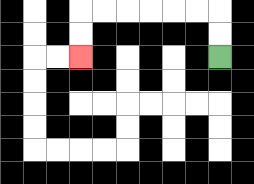{'start': '[9, 2]', 'end': '[3, 2]', 'path_directions': 'U,U,L,L,L,L,L,L,D,D', 'path_coordinates': '[[9, 2], [9, 1], [9, 0], [8, 0], [7, 0], [6, 0], [5, 0], [4, 0], [3, 0], [3, 1], [3, 2]]'}